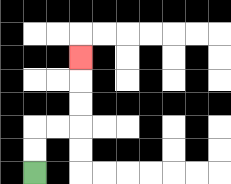{'start': '[1, 7]', 'end': '[3, 2]', 'path_directions': 'U,U,R,R,U,U,U', 'path_coordinates': '[[1, 7], [1, 6], [1, 5], [2, 5], [3, 5], [3, 4], [3, 3], [3, 2]]'}